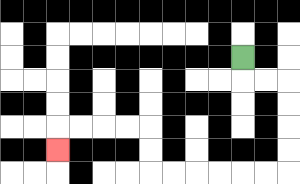{'start': '[10, 2]', 'end': '[2, 6]', 'path_directions': 'D,R,R,D,D,D,D,L,L,L,L,L,L,U,U,L,L,L,L,D', 'path_coordinates': '[[10, 2], [10, 3], [11, 3], [12, 3], [12, 4], [12, 5], [12, 6], [12, 7], [11, 7], [10, 7], [9, 7], [8, 7], [7, 7], [6, 7], [6, 6], [6, 5], [5, 5], [4, 5], [3, 5], [2, 5], [2, 6]]'}